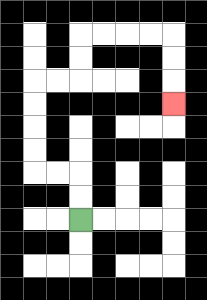{'start': '[3, 9]', 'end': '[7, 4]', 'path_directions': 'U,U,L,L,U,U,U,U,R,R,U,U,R,R,R,R,D,D,D', 'path_coordinates': '[[3, 9], [3, 8], [3, 7], [2, 7], [1, 7], [1, 6], [1, 5], [1, 4], [1, 3], [2, 3], [3, 3], [3, 2], [3, 1], [4, 1], [5, 1], [6, 1], [7, 1], [7, 2], [7, 3], [7, 4]]'}